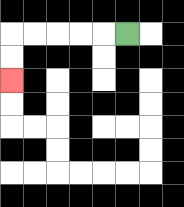{'start': '[5, 1]', 'end': '[0, 3]', 'path_directions': 'L,L,L,L,L,D,D', 'path_coordinates': '[[5, 1], [4, 1], [3, 1], [2, 1], [1, 1], [0, 1], [0, 2], [0, 3]]'}